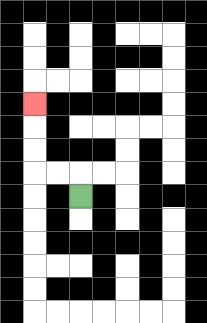{'start': '[3, 8]', 'end': '[1, 4]', 'path_directions': 'U,L,L,U,U,U', 'path_coordinates': '[[3, 8], [3, 7], [2, 7], [1, 7], [1, 6], [1, 5], [1, 4]]'}